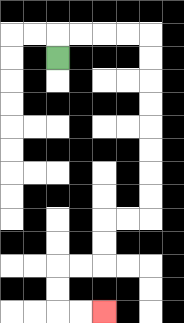{'start': '[2, 2]', 'end': '[4, 13]', 'path_directions': 'U,R,R,R,R,D,D,D,D,D,D,D,D,L,L,D,D,L,L,D,D,R,R', 'path_coordinates': '[[2, 2], [2, 1], [3, 1], [4, 1], [5, 1], [6, 1], [6, 2], [6, 3], [6, 4], [6, 5], [6, 6], [6, 7], [6, 8], [6, 9], [5, 9], [4, 9], [4, 10], [4, 11], [3, 11], [2, 11], [2, 12], [2, 13], [3, 13], [4, 13]]'}